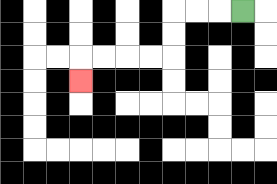{'start': '[10, 0]', 'end': '[3, 3]', 'path_directions': 'L,L,L,D,D,L,L,L,L,D', 'path_coordinates': '[[10, 0], [9, 0], [8, 0], [7, 0], [7, 1], [7, 2], [6, 2], [5, 2], [4, 2], [3, 2], [3, 3]]'}